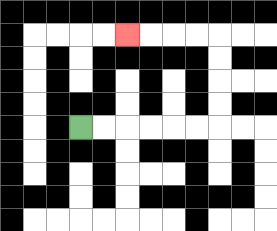{'start': '[3, 5]', 'end': '[5, 1]', 'path_directions': 'R,R,R,R,R,R,U,U,U,U,L,L,L,L', 'path_coordinates': '[[3, 5], [4, 5], [5, 5], [6, 5], [7, 5], [8, 5], [9, 5], [9, 4], [9, 3], [9, 2], [9, 1], [8, 1], [7, 1], [6, 1], [5, 1]]'}